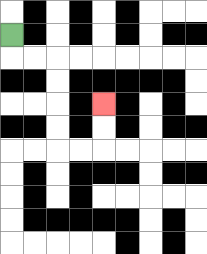{'start': '[0, 1]', 'end': '[4, 4]', 'path_directions': 'D,R,R,D,D,D,D,R,R,U,U', 'path_coordinates': '[[0, 1], [0, 2], [1, 2], [2, 2], [2, 3], [2, 4], [2, 5], [2, 6], [3, 6], [4, 6], [4, 5], [4, 4]]'}